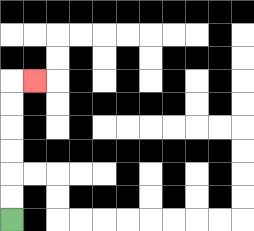{'start': '[0, 9]', 'end': '[1, 3]', 'path_directions': 'U,U,U,U,U,U,R', 'path_coordinates': '[[0, 9], [0, 8], [0, 7], [0, 6], [0, 5], [0, 4], [0, 3], [1, 3]]'}